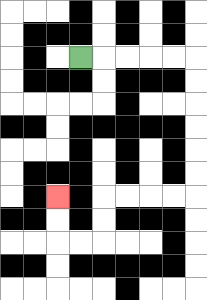{'start': '[3, 2]', 'end': '[2, 8]', 'path_directions': 'R,R,R,R,R,D,D,D,D,D,D,L,L,L,L,D,D,L,L,U,U', 'path_coordinates': '[[3, 2], [4, 2], [5, 2], [6, 2], [7, 2], [8, 2], [8, 3], [8, 4], [8, 5], [8, 6], [8, 7], [8, 8], [7, 8], [6, 8], [5, 8], [4, 8], [4, 9], [4, 10], [3, 10], [2, 10], [2, 9], [2, 8]]'}